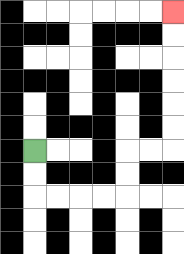{'start': '[1, 6]', 'end': '[7, 0]', 'path_directions': 'D,D,R,R,R,R,U,U,R,R,U,U,U,U,U,U', 'path_coordinates': '[[1, 6], [1, 7], [1, 8], [2, 8], [3, 8], [4, 8], [5, 8], [5, 7], [5, 6], [6, 6], [7, 6], [7, 5], [7, 4], [7, 3], [7, 2], [7, 1], [7, 0]]'}